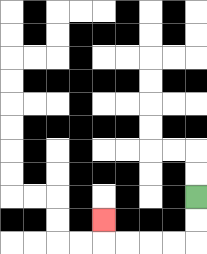{'start': '[8, 8]', 'end': '[4, 9]', 'path_directions': 'D,D,L,L,L,L,U', 'path_coordinates': '[[8, 8], [8, 9], [8, 10], [7, 10], [6, 10], [5, 10], [4, 10], [4, 9]]'}